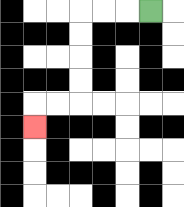{'start': '[6, 0]', 'end': '[1, 5]', 'path_directions': 'L,L,L,D,D,D,D,L,L,D', 'path_coordinates': '[[6, 0], [5, 0], [4, 0], [3, 0], [3, 1], [3, 2], [3, 3], [3, 4], [2, 4], [1, 4], [1, 5]]'}